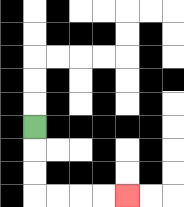{'start': '[1, 5]', 'end': '[5, 8]', 'path_directions': 'D,D,D,R,R,R,R', 'path_coordinates': '[[1, 5], [1, 6], [1, 7], [1, 8], [2, 8], [3, 8], [4, 8], [5, 8]]'}